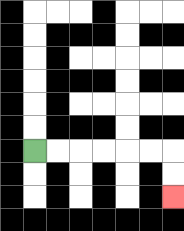{'start': '[1, 6]', 'end': '[7, 8]', 'path_directions': 'R,R,R,R,R,R,D,D', 'path_coordinates': '[[1, 6], [2, 6], [3, 6], [4, 6], [5, 6], [6, 6], [7, 6], [7, 7], [7, 8]]'}